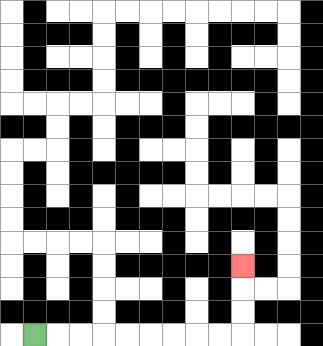{'start': '[1, 14]', 'end': '[10, 11]', 'path_directions': 'R,R,R,R,R,R,R,R,R,U,U,U', 'path_coordinates': '[[1, 14], [2, 14], [3, 14], [4, 14], [5, 14], [6, 14], [7, 14], [8, 14], [9, 14], [10, 14], [10, 13], [10, 12], [10, 11]]'}